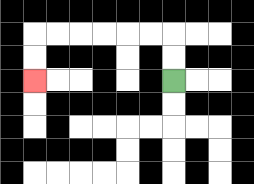{'start': '[7, 3]', 'end': '[1, 3]', 'path_directions': 'U,U,L,L,L,L,L,L,D,D', 'path_coordinates': '[[7, 3], [7, 2], [7, 1], [6, 1], [5, 1], [4, 1], [3, 1], [2, 1], [1, 1], [1, 2], [1, 3]]'}